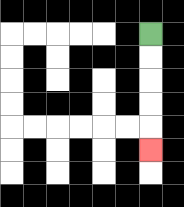{'start': '[6, 1]', 'end': '[6, 6]', 'path_directions': 'D,D,D,D,D', 'path_coordinates': '[[6, 1], [6, 2], [6, 3], [6, 4], [6, 5], [6, 6]]'}